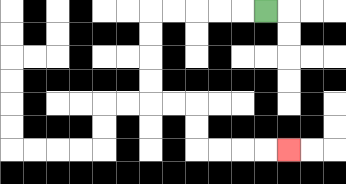{'start': '[11, 0]', 'end': '[12, 6]', 'path_directions': 'L,L,L,L,L,D,D,D,D,R,R,D,D,R,R,R,R', 'path_coordinates': '[[11, 0], [10, 0], [9, 0], [8, 0], [7, 0], [6, 0], [6, 1], [6, 2], [6, 3], [6, 4], [7, 4], [8, 4], [8, 5], [8, 6], [9, 6], [10, 6], [11, 6], [12, 6]]'}